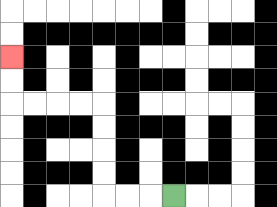{'start': '[7, 8]', 'end': '[0, 2]', 'path_directions': 'L,L,L,U,U,U,U,L,L,L,L,U,U', 'path_coordinates': '[[7, 8], [6, 8], [5, 8], [4, 8], [4, 7], [4, 6], [4, 5], [4, 4], [3, 4], [2, 4], [1, 4], [0, 4], [0, 3], [0, 2]]'}